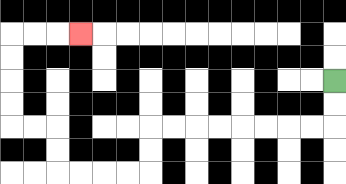{'start': '[14, 3]', 'end': '[3, 1]', 'path_directions': 'D,D,L,L,L,L,L,L,L,L,D,D,L,L,L,L,U,U,L,L,U,U,U,U,R,R,R', 'path_coordinates': '[[14, 3], [14, 4], [14, 5], [13, 5], [12, 5], [11, 5], [10, 5], [9, 5], [8, 5], [7, 5], [6, 5], [6, 6], [6, 7], [5, 7], [4, 7], [3, 7], [2, 7], [2, 6], [2, 5], [1, 5], [0, 5], [0, 4], [0, 3], [0, 2], [0, 1], [1, 1], [2, 1], [3, 1]]'}